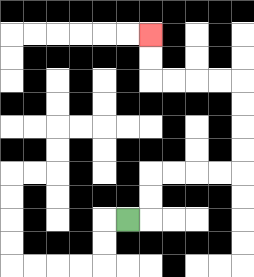{'start': '[5, 9]', 'end': '[6, 1]', 'path_directions': 'R,U,U,R,R,R,R,U,U,U,U,L,L,L,L,U,U', 'path_coordinates': '[[5, 9], [6, 9], [6, 8], [6, 7], [7, 7], [8, 7], [9, 7], [10, 7], [10, 6], [10, 5], [10, 4], [10, 3], [9, 3], [8, 3], [7, 3], [6, 3], [6, 2], [6, 1]]'}